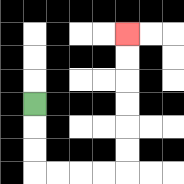{'start': '[1, 4]', 'end': '[5, 1]', 'path_directions': 'D,D,D,R,R,R,R,U,U,U,U,U,U', 'path_coordinates': '[[1, 4], [1, 5], [1, 6], [1, 7], [2, 7], [3, 7], [4, 7], [5, 7], [5, 6], [5, 5], [5, 4], [5, 3], [5, 2], [5, 1]]'}